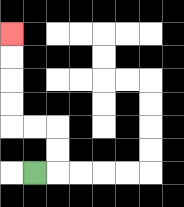{'start': '[1, 7]', 'end': '[0, 1]', 'path_directions': 'R,U,U,L,L,U,U,U,U', 'path_coordinates': '[[1, 7], [2, 7], [2, 6], [2, 5], [1, 5], [0, 5], [0, 4], [0, 3], [0, 2], [0, 1]]'}